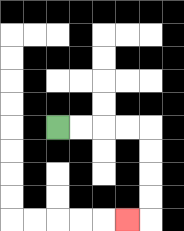{'start': '[2, 5]', 'end': '[5, 9]', 'path_directions': 'R,R,R,R,D,D,D,D,L', 'path_coordinates': '[[2, 5], [3, 5], [4, 5], [5, 5], [6, 5], [6, 6], [6, 7], [6, 8], [6, 9], [5, 9]]'}